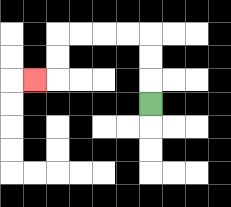{'start': '[6, 4]', 'end': '[1, 3]', 'path_directions': 'U,U,U,L,L,L,L,D,D,L', 'path_coordinates': '[[6, 4], [6, 3], [6, 2], [6, 1], [5, 1], [4, 1], [3, 1], [2, 1], [2, 2], [2, 3], [1, 3]]'}